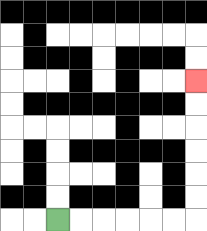{'start': '[2, 9]', 'end': '[8, 3]', 'path_directions': 'R,R,R,R,R,R,U,U,U,U,U,U', 'path_coordinates': '[[2, 9], [3, 9], [4, 9], [5, 9], [6, 9], [7, 9], [8, 9], [8, 8], [8, 7], [8, 6], [8, 5], [8, 4], [8, 3]]'}